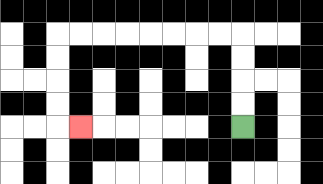{'start': '[10, 5]', 'end': '[3, 5]', 'path_directions': 'U,U,U,U,L,L,L,L,L,L,L,L,D,D,D,D,R', 'path_coordinates': '[[10, 5], [10, 4], [10, 3], [10, 2], [10, 1], [9, 1], [8, 1], [7, 1], [6, 1], [5, 1], [4, 1], [3, 1], [2, 1], [2, 2], [2, 3], [2, 4], [2, 5], [3, 5]]'}